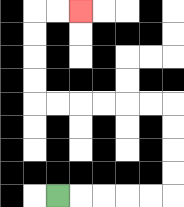{'start': '[2, 8]', 'end': '[3, 0]', 'path_directions': 'R,R,R,R,R,U,U,U,U,L,L,L,L,L,L,U,U,U,U,R,R', 'path_coordinates': '[[2, 8], [3, 8], [4, 8], [5, 8], [6, 8], [7, 8], [7, 7], [7, 6], [7, 5], [7, 4], [6, 4], [5, 4], [4, 4], [3, 4], [2, 4], [1, 4], [1, 3], [1, 2], [1, 1], [1, 0], [2, 0], [3, 0]]'}